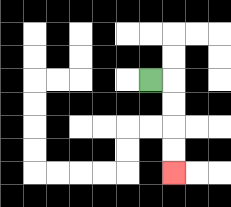{'start': '[6, 3]', 'end': '[7, 7]', 'path_directions': 'R,D,D,D,D', 'path_coordinates': '[[6, 3], [7, 3], [7, 4], [7, 5], [7, 6], [7, 7]]'}